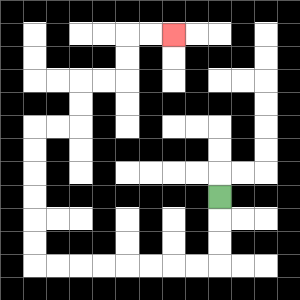{'start': '[9, 8]', 'end': '[7, 1]', 'path_directions': 'D,D,D,L,L,L,L,L,L,L,L,U,U,U,U,U,U,R,R,U,U,R,R,U,U,R,R', 'path_coordinates': '[[9, 8], [9, 9], [9, 10], [9, 11], [8, 11], [7, 11], [6, 11], [5, 11], [4, 11], [3, 11], [2, 11], [1, 11], [1, 10], [1, 9], [1, 8], [1, 7], [1, 6], [1, 5], [2, 5], [3, 5], [3, 4], [3, 3], [4, 3], [5, 3], [5, 2], [5, 1], [6, 1], [7, 1]]'}